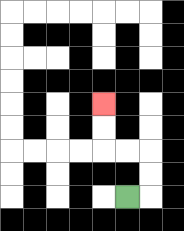{'start': '[5, 8]', 'end': '[4, 4]', 'path_directions': 'R,U,U,L,L,U,U', 'path_coordinates': '[[5, 8], [6, 8], [6, 7], [6, 6], [5, 6], [4, 6], [4, 5], [4, 4]]'}